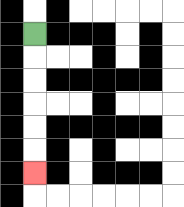{'start': '[1, 1]', 'end': '[1, 7]', 'path_directions': 'D,D,D,D,D,D', 'path_coordinates': '[[1, 1], [1, 2], [1, 3], [1, 4], [1, 5], [1, 6], [1, 7]]'}